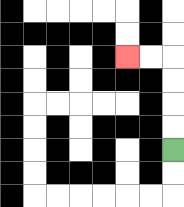{'start': '[7, 6]', 'end': '[5, 2]', 'path_directions': 'U,U,U,U,L,L', 'path_coordinates': '[[7, 6], [7, 5], [7, 4], [7, 3], [7, 2], [6, 2], [5, 2]]'}